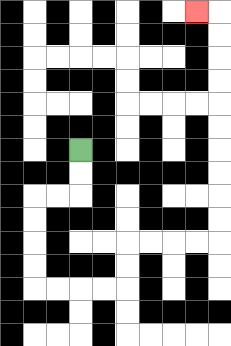{'start': '[3, 6]', 'end': '[8, 0]', 'path_directions': 'D,D,L,L,D,D,D,D,R,R,R,R,U,U,R,R,R,R,U,U,U,U,U,U,U,U,U,U,L', 'path_coordinates': '[[3, 6], [3, 7], [3, 8], [2, 8], [1, 8], [1, 9], [1, 10], [1, 11], [1, 12], [2, 12], [3, 12], [4, 12], [5, 12], [5, 11], [5, 10], [6, 10], [7, 10], [8, 10], [9, 10], [9, 9], [9, 8], [9, 7], [9, 6], [9, 5], [9, 4], [9, 3], [9, 2], [9, 1], [9, 0], [8, 0]]'}